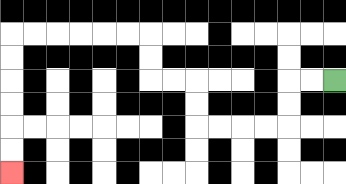{'start': '[14, 3]', 'end': '[0, 7]', 'path_directions': 'L,L,D,D,L,L,L,L,U,U,L,L,U,U,L,L,L,L,L,L,D,D,D,D,D,D', 'path_coordinates': '[[14, 3], [13, 3], [12, 3], [12, 4], [12, 5], [11, 5], [10, 5], [9, 5], [8, 5], [8, 4], [8, 3], [7, 3], [6, 3], [6, 2], [6, 1], [5, 1], [4, 1], [3, 1], [2, 1], [1, 1], [0, 1], [0, 2], [0, 3], [0, 4], [0, 5], [0, 6], [0, 7]]'}